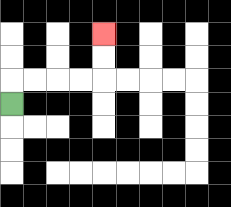{'start': '[0, 4]', 'end': '[4, 1]', 'path_directions': 'U,R,R,R,R,U,U', 'path_coordinates': '[[0, 4], [0, 3], [1, 3], [2, 3], [3, 3], [4, 3], [4, 2], [4, 1]]'}